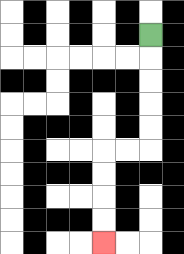{'start': '[6, 1]', 'end': '[4, 10]', 'path_directions': 'D,D,D,D,D,L,L,D,D,D,D', 'path_coordinates': '[[6, 1], [6, 2], [6, 3], [6, 4], [6, 5], [6, 6], [5, 6], [4, 6], [4, 7], [4, 8], [4, 9], [4, 10]]'}